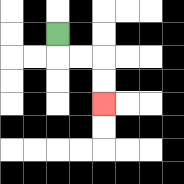{'start': '[2, 1]', 'end': '[4, 4]', 'path_directions': 'D,R,R,D,D', 'path_coordinates': '[[2, 1], [2, 2], [3, 2], [4, 2], [4, 3], [4, 4]]'}